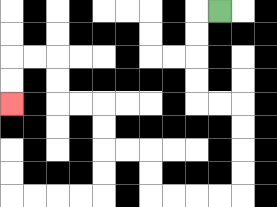{'start': '[9, 0]', 'end': '[0, 4]', 'path_directions': 'L,D,D,D,D,R,R,D,D,D,D,L,L,L,L,U,U,L,L,U,U,L,L,U,U,L,L,D,D', 'path_coordinates': '[[9, 0], [8, 0], [8, 1], [8, 2], [8, 3], [8, 4], [9, 4], [10, 4], [10, 5], [10, 6], [10, 7], [10, 8], [9, 8], [8, 8], [7, 8], [6, 8], [6, 7], [6, 6], [5, 6], [4, 6], [4, 5], [4, 4], [3, 4], [2, 4], [2, 3], [2, 2], [1, 2], [0, 2], [0, 3], [0, 4]]'}